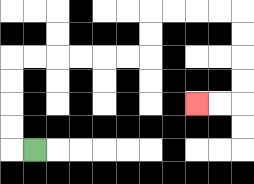{'start': '[1, 6]', 'end': '[8, 4]', 'path_directions': 'L,U,U,U,U,R,R,R,R,R,R,U,U,R,R,R,R,D,D,D,D,L,L', 'path_coordinates': '[[1, 6], [0, 6], [0, 5], [0, 4], [0, 3], [0, 2], [1, 2], [2, 2], [3, 2], [4, 2], [5, 2], [6, 2], [6, 1], [6, 0], [7, 0], [8, 0], [9, 0], [10, 0], [10, 1], [10, 2], [10, 3], [10, 4], [9, 4], [8, 4]]'}